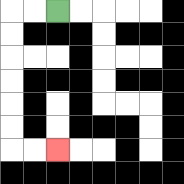{'start': '[2, 0]', 'end': '[2, 6]', 'path_directions': 'L,L,D,D,D,D,D,D,R,R', 'path_coordinates': '[[2, 0], [1, 0], [0, 0], [0, 1], [0, 2], [0, 3], [0, 4], [0, 5], [0, 6], [1, 6], [2, 6]]'}